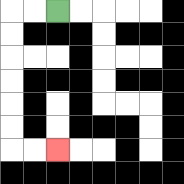{'start': '[2, 0]', 'end': '[2, 6]', 'path_directions': 'L,L,D,D,D,D,D,D,R,R', 'path_coordinates': '[[2, 0], [1, 0], [0, 0], [0, 1], [0, 2], [0, 3], [0, 4], [0, 5], [0, 6], [1, 6], [2, 6]]'}